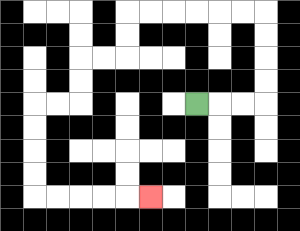{'start': '[8, 4]', 'end': '[6, 8]', 'path_directions': 'R,R,R,U,U,U,U,L,L,L,L,L,L,D,D,L,L,D,D,L,L,D,D,D,D,R,R,R,R,R', 'path_coordinates': '[[8, 4], [9, 4], [10, 4], [11, 4], [11, 3], [11, 2], [11, 1], [11, 0], [10, 0], [9, 0], [8, 0], [7, 0], [6, 0], [5, 0], [5, 1], [5, 2], [4, 2], [3, 2], [3, 3], [3, 4], [2, 4], [1, 4], [1, 5], [1, 6], [1, 7], [1, 8], [2, 8], [3, 8], [4, 8], [5, 8], [6, 8]]'}